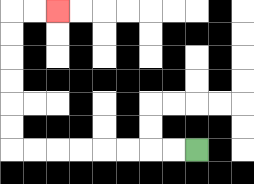{'start': '[8, 6]', 'end': '[2, 0]', 'path_directions': 'L,L,L,L,L,L,L,L,U,U,U,U,U,U,R,R', 'path_coordinates': '[[8, 6], [7, 6], [6, 6], [5, 6], [4, 6], [3, 6], [2, 6], [1, 6], [0, 6], [0, 5], [0, 4], [0, 3], [0, 2], [0, 1], [0, 0], [1, 0], [2, 0]]'}